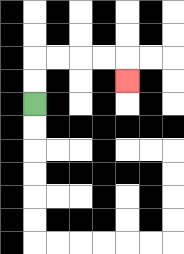{'start': '[1, 4]', 'end': '[5, 3]', 'path_directions': 'U,U,R,R,R,R,D', 'path_coordinates': '[[1, 4], [1, 3], [1, 2], [2, 2], [3, 2], [4, 2], [5, 2], [5, 3]]'}